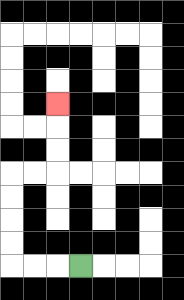{'start': '[3, 11]', 'end': '[2, 4]', 'path_directions': 'L,L,L,U,U,U,U,R,R,U,U,U', 'path_coordinates': '[[3, 11], [2, 11], [1, 11], [0, 11], [0, 10], [0, 9], [0, 8], [0, 7], [1, 7], [2, 7], [2, 6], [2, 5], [2, 4]]'}